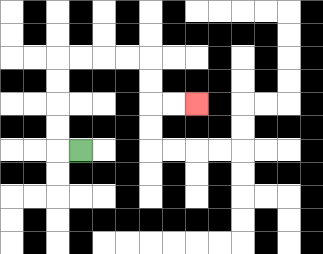{'start': '[3, 6]', 'end': '[8, 4]', 'path_directions': 'L,U,U,U,U,R,R,R,R,D,D,R,R', 'path_coordinates': '[[3, 6], [2, 6], [2, 5], [2, 4], [2, 3], [2, 2], [3, 2], [4, 2], [5, 2], [6, 2], [6, 3], [6, 4], [7, 4], [8, 4]]'}